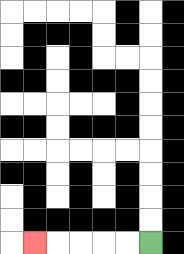{'start': '[6, 10]', 'end': '[1, 10]', 'path_directions': 'L,L,L,L,L', 'path_coordinates': '[[6, 10], [5, 10], [4, 10], [3, 10], [2, 10], [1, 10]]'}